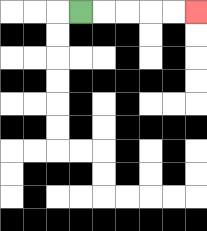{'start': '[3, 0]', 'end': '[8, 0]', 'path_directions': 'R,R,R,R,R', 'path_coordinates': '[[3, 0], [4, 0], [5, 0], [6, 0], [7, 0], [8, 0]]'}